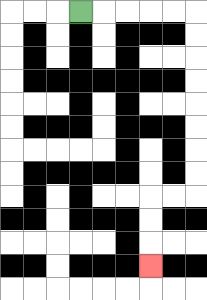{'start': '[3, 0]', 'end': '[6, 11]', 'path_directions': 'R,R,R,R,R,D,D,D,D,D,D,D,D,L,L,D,D,D', 'path_coordinates': '[[3, 0], [4, 0], [5, 0], [6, 0], [7, 0], [8, 0], [8, 1], [8, 2], [8, 3], [8, 4], [8, 5], [8, 6], [8, 7], [8, 8], [7, 8], [6, 8], [6, 9], [6, 10], [6, 11]]'}